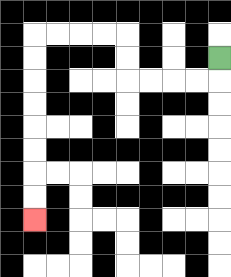{'start': '[9, 2]', 'end': '[1, 9]', 'path_directions': 'D,L,L,L,L,U,U,L,L,L,L,D,D,D,D,D,D,D,D', 'path_coordinates': '[[9, 2], [9, 3], [8, 3], [7, 3], [6, 3], [5, 3], [5, 2], [5, 1], [4, 1], [3, 1], [2, 1], [1, 1], [1, 2], [1, 3], [1, 4], [1, 5], [1, 6], [1, 7], [1, 8], [1, 9]]'}